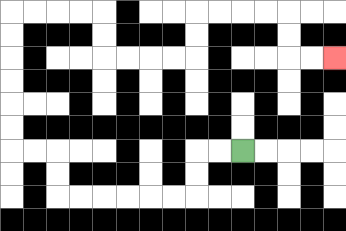{'start': '[10, 6]', 'end': '[14, 2]', 'path_directions': 'L,L,D,D,L,L,L,L,L,L,U,U,L,L,U,U,U,U,U,U,R,R,R,R,D,D,R,R,R,R,U,U,R,R,R,R,D,D,R,R', 'path_coordinates': '[[10, 6], [9, 6], [8, 6], [8, 7], [8, 8], [7, 8], [6, 8], [5, 8], [4, 8], [3, 8], [2, 8], [2, 7], [2, 6], [1, 6], [0, 6], [0, 5], [0, 4], [0, 3], [0, 2], [0, 1], [0, 0], [1, 0], [2, 0], [3, 0], [4, 0], [4, 1], [4, 2], [5, 2], [6, 2], [7, 2], [8, 2], [8, 1], [8, 0], [9, 0], [10, 0], [11, 0], [12, 0], [12, 1], [12, 2], [13, 2], [14, 2]]'}